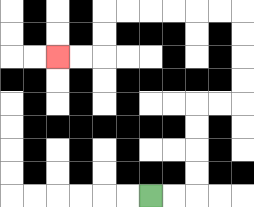{'start': '[6, 8]', 'end': '[2, 2]', 'path_directions': 'R,R,U,U,U,U,R,R,U,U,U,U,L,L,L,L,L,L,D,D,L,L', 'path_coordinates': '[[6, 8], [7, 8], [8, 8], [8, 7], [8, 6], [8, 5], [8, 4], [9, 4], [10, 4], [10, 3], [10, 2], [10, 1], [10, 0], [9, 0], [8, 0], [7, 0], [6, 0], [5, 0], [4, 0], [4, 1], [4, 2], [3, 2], [2, 2]]'}